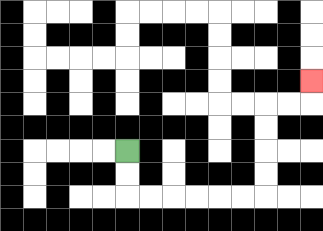{'start': '[5, 6]', 'end': '[13, 3]', 'path_directions': 'D,D,R,R,R,R,R,R,U,U,U,U,R,R,U', 'path_coordinates': '[[5, 6], [5, 7], [5, 8], [6, 8], [7, 8], [8, 8], [9, 8], [10, 8], [11, 8], [11, 7], [11, 6], [11, 5], [11, 4], [12, 4], [13, 4], [13, 3]]'}